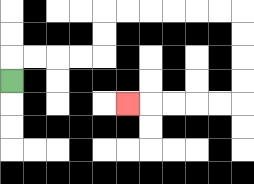{'start': '[0, 3]', 'end': '[5, 4]', 'path_directions': 'U,R,R,R,R,U,U,R,R,R,R,R,R,D,D,D,D,L,L,L,L,L', 'path_coordinates': '[[0, 3], [0, 2], [1, 2], [2, 2], [3, 2], [4, 2], [4, 1], [4, 0], [5, 0], [6, 0], [7, 0], [8, 0], [9, 0], [10, 0], [10, 1], [10, 2], [10, 3], [10, 4], [9, 4], [8, 4], [7, 4], [6, 4], [5, 4]]'}